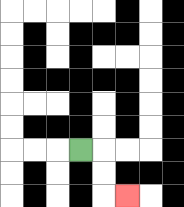{'start': '[3, 6]', 'end': '[5, 8]', 'path_directions': 'R,D,D,R', 'path_coordinates': '[[3, 6], [4, 6], [4, 7], [4, 8], [5, 8]]'}